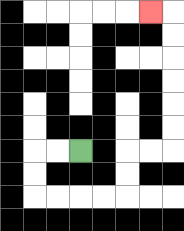{'start': '[3, 6]', 'end': '[6, 0]', 'path_directions': 'L,L,D,D,R,R,R,R,U,U,R,R,U,U,U,U,U,U,L', 'path_coordinates': '[[3, 6], [2, 6], [1, 6], [1, 7], [1, 8], [2, 8], [3, 8], [4, 8], [5, 8], [5, 7], [5, 6], [6, 6], [7, 6], [7, 5], [7, 4], [7, 3], [7, 2], [7, 1], [7, 0], [6, 0]]'}